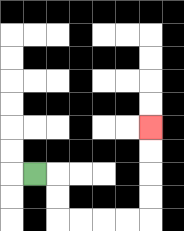{'start': '[1, 7]', 'end': '[6, 5]', 'path_directions': 'R,D,D,R,R,R,R,U,U,U,U', 'path_coordinates': '[[1, 7], [2, 7], [2, 8], [2, 9], [3, 9], [4, 9], [5, 9], [6, 9], [6, 8], [6, 7], [6, 6], [6, 5]]'}